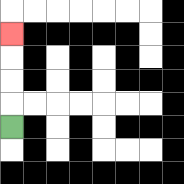{'start': '[0, 5]', 'end': '[0, 1]', 'path_directions': 'U,U,U,U', 'path_coordinates': '[[0, 5], [0, 4], [0, 3], [0, 2], [0, 1]]'}